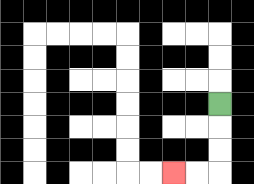{'start': '[9, 4]', 'end': '[7, 7]', 'path_directions': 'D,D,D,L,L', 'path_coordinates': '[[9, 4], [9, 5], [9, 6], [9, 7], [8, 7], [7, 7]]'}